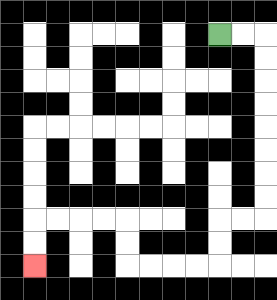{'start': '[9, 1]', 'end': '[1, 11]', 'path_directions': 'R,R,D,D,D,D,D,D,D,D,L,L,D,D,L,L,L,L,U,U,L,L,L,L,D,D', 'path_coordinates': '[[9, 1], [10, 1], [11, 1], [11, 2], [11, 3], [11, 4], [11, 5], [11, 6], [11, 7], [11, 8], [11, 9], [10, 9], [9, 9], [9, 10], [9, 11], [8, 11], [7, 11], [6, 11], [5, 11], [5, 10], [5, 9], [4, 9], [3, 9], [2, 9], [1, 9], [1, 10], [1, 11]]'}